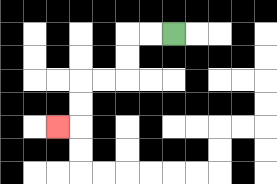{'start': '[7, 1]', 'end': '[2, 5]', 'path_directions': 'L,L,D,D,L,L,D,D,L', 'path_coordinates': '[[7, 1], [6, 1], [5, 1], [5, 2], [5, 3], [4, 3], [3, 3], [3, 4], [3, 5], [2, 5]]'}